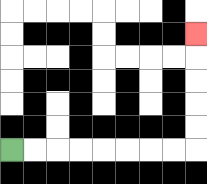{'start': '[0, 6]', 'end': '[8, 1]', 'path_directions': 'R,R,R,R,R,R,R,R,U,U,U,U,U', 'path_coordinates': '[[0, 6], [1, 6], [2, 6], [3, 6], [4, 6], [5, 6], [6, 6], [7, 6], [8, 6], [8, 5], [8, 4], [8, 3], [8, 2], [8, 1]]'}